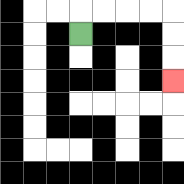{'start': '[3, 1]', 'end': '[7, 3]', 'path_directions': 'U,R,R,R,R,D,D,D', 'path_coordinates': '[[3, 1], [3, 0], [4, 0], [5, 0], [6, 0], [7, 0], [7, 1], [7, 2], [7, 3]]'}